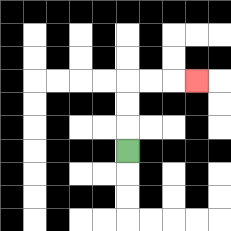{'start': '[5, 6]', 'end': '[8, 3]', 'path_directions': 'U,U,U,R,R,R', 'path_coordinates': '[[5, 6], [5, 5], [5, 4], [5, 3], [6, 3], [7, 3], [8, 3]]'}